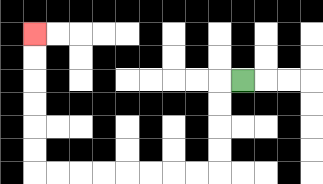{'start': '[10, 3]', 'end': '[1, 1]', 'path_directions': 'L,D,D,D,D,L,L,L,L,L,L,L,L,U,U,U,U,U,U', 'path_coordinates': '[[10, 3], [9, 3], [9, 4], [9, 5], [9, 6], [9, 7], [8, 7], [7, 7], [6, 7], [5, 7], [4, 7], [3, 7], [2, 7], [1, 7], [1, 6], [1, 5], [1, 4], [1, 3], [1, 2], [1, 1]]'}